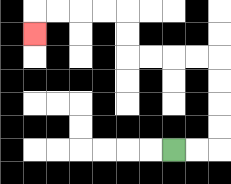{'start': '[7, 6]', 'end': '[1, 1]', 'path_directions': 'R,R,U,U,U,U,L,L,L,L,U,U,L,L,L,L,D', 'path_coordinates': '[[7, 6], [8, 6], [9, 6], [9, 5], [9, 4], [9, 3], [9, 2], [8, 2], [7, 2], [6, 2], [5, 2], [5, 1], [5, 0], [4, 0], [3, 0], [2, 0], [1, 0], [1, 1]]'}